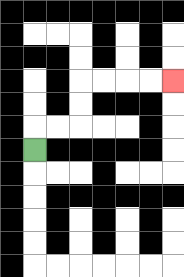{'start': '[1, 6]', 'end': '[7, 3]', 'path_directions': 'U,R,R,U,U,R,R,R,R', 'path_coordinates': '[[1, 6], [1, 5], [2, 5], [3, 5], [3, 4], [3, 3], [4, 3], [5, 3], [6, 3], [7, 3]]'}